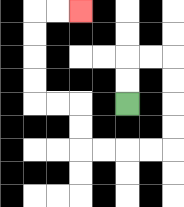{'start': '[5, 4]', 'end': '[3, 0]', 'path_directions': 'U,U,R,R,D,D,D,D,L,L,L,L,U,U,L,L,U,U,U,U,R,R', 'path_coordinates': '[[5, 4], [5, 3], [5, 2], [6, 2], [7, 2], [7, 3], [7, 4], [7, 5], [7, 6], [6, 6], [5, 6], [4, 6], [3, 6], [3, 5], [3, 4], [2, 4], [1, 4], [1, 3], [1, 2], [1, 1], [1, 0], [2, 0], [3, 0]]'}